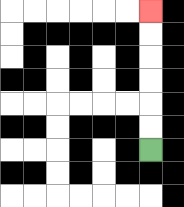{'start': '[6, 6]', 'end': '[6, 0]', 'path_directions': 'U,U,U,U,U,U', 'path_coordinates': '[[6, 6], [6, 5], [6, 4], [6, 3], [6, 2], [6, 1], [6, 0]]'}